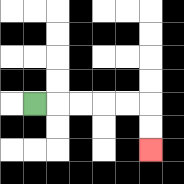{'start': '[1, 4]', 'end': '[6, 6]', 'path_directions': 'R,R,R,R,R,D,D', 'path_coordinates': '[[1, 4], [2, 4], [3, 4], [4, 4], [5, 4], [6, 4], [6, 5], [6, 6]]'}